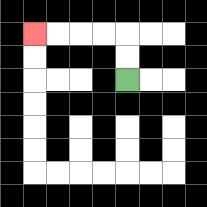{'start': '[5, 3]', 'end': '[1, 1]', 'path_directions': 'U,U,L,L,L,L', 'path_coordinates': '[[5, 3], [5, 2], [5, 1], [4, 1], [3, 1], [2, 1], [1, 1]]'}